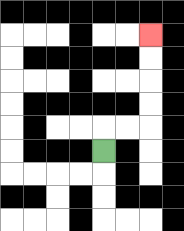{'start': '[4, 6]', 'end': '[6, 1]', 'path_directions': 'U,R,R,U,U,U,U', 'path_coordinates': '[[4, 6], [4, 5], [5, 5], [6, 5], [6, 4], [6, 3], [6, 2], [6, 1]]'}